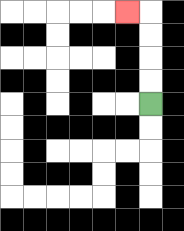{'start': '[6, 4]', 'end': '[5, 0]', 'path_directions': 'U,U,U,U,L', 'path_coordinates': '[[6, 4], [6, 3], [6, 2], [6, 1], [6, 0], [5, 0]]'}